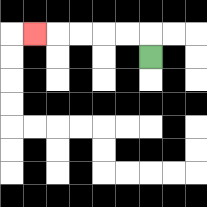{'start': '[6, 2]', 'end': '[1, 1]', 'path_directions': 'U,L,L,L,L,L', 'path_coordinates': '[[6, 2], [6, 1], [5, 1], [4, 1], [3, 1], [2, 1], [1, 1]]'}